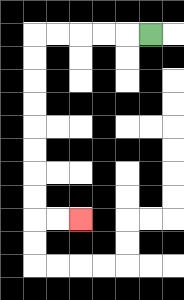{'start': '[6, 1]', 'end': '[3, 9]', 'path_directions': 'L,L,L,L,L,D,D,D,D,D,D,D,D,R,R', 'path_coordinates': '[[6, 1], [5, 1], [4, 1], [3, 1], [2, 1], [1, 1], [1, 2], [1, 3], [1, 4], [1, 5], [1, 6], [1, 7], [1, 8], [1, 9], [2, 9], [3, 9]]'}